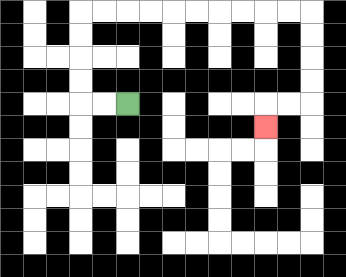{'start': '[5, 4]', 'end': '[11, 5]', 'path_directions': 'L,L,U,U,U,U,R,R,R,R,R,R,R,R,R,R,D,D,D,D,L,L,D', 'path_coordinates': '[[5, 4], [4, 4], [3, 4], [3, 3], [3, 2], [3, 1], [3, 0], [4, 0], [5, 0], [6, 0], [7, 0], [8, 0], [9, 0], [10, 0], [11, 0], [12, 0], [13, 0], [13, 1], [13, 2], [13, 3], [13, 4], [12, 4], [11, 4], [11, 5]]'}